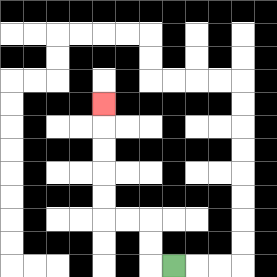{'start': '[7, 11]', 'end': '[4, 4]', 'path_directions': 'L,U,U,L,L,U,U,U,U,U', 'path_coordinates': '[[7, 11], [6, 11], [6, 10], [6, 9], [5, 9], [4, 9], [4, 8], [4, 7], [4, 6], [4, 5], [4, 4]]'}